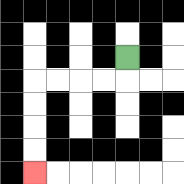{'start': '[5, 2]', 'end': '[1, 7]', 'path_directions': 'D,L,L,L,L,D,D,D,D', 'path_coordinates': '[[5, 2], [5, 3], [4, 3], [3, 3], [2, 3], [1, 3], [1, 4], [1, 5], [1, 6], [1, 7]]'}